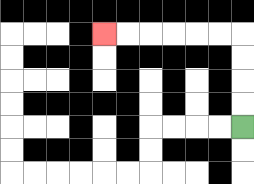{'start': '[10, 5]', 'end': '[4, 1]', 'path_directions': 'U,U,U,U,L,L,L,L,L,L', 'path_coordinates': '[[10, 5], [10, 4], [10, 3], [10, 2], [10, 1], [9, 1], [8, 1], [7, 1], [6, 1], [5, 1], [4, 1]]'}